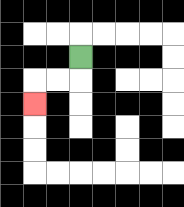{'start': '[3, 2]', 'end': '[1, 4]', 'path_directions': 'D,L,L,D', 'path_coordinates': '[[3, 2], [3, 3], [2, 3], [1, 3], [1, 4]]'}